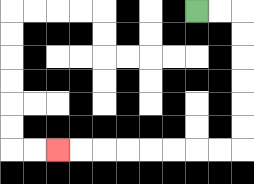{'start': '[8, 0]', 'end': '[2, 6]', 'path_directions': 'R,R,D,D,D,D,D,D,L,L,L,L,L,L,L,L', 'path_coordinates': '[[8, 0], [9, 0], [10, 0], [10, 1], [10, 2], [10, 3], [10, 4], [10, 5], [10, 6], [9, 6], [8, 6], [7, 6], [6, 6], [5, 6], [4, 6], [3, 6], [2, 6]]'}